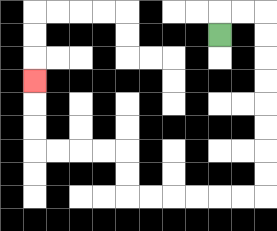{'start': '[9, 1]', 'end': '[1, 3]', 'path_directions': 'U,R,R,D,D,D,D,D,D,D,D,L,L,L,L,L,L,U,U,L,L,L,L,U,U,U', 'path_coordinates': '[[9, 1], [9, 0], [10, 0], [11, 0], [11, 1], [11, 2], [11, 3], [11, 4], [11, 5], [11, 6], [11, 7], [11, 8], [10, 8], [9, 8], [8, 8], [7, 8], [6, 8], [5, 8], [5, 7], [5, 6], [4, 6], [3, 6], [2, 6], [1, 6], [1, 5], [1, 4], [1, 3]]'}